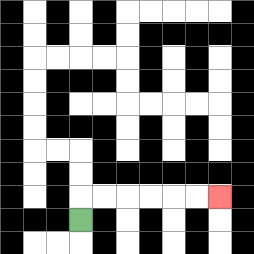{'start': '[3, 9]', 'end': '[9, 8]', 'path_directions': 'U,R,R,R,R,R,R', 'path_coordinates': '[[3, 9], [3, 8], [4, 8], [5, 8], [6, 8], [7, 8], [8, 8], [9, 8]]'}